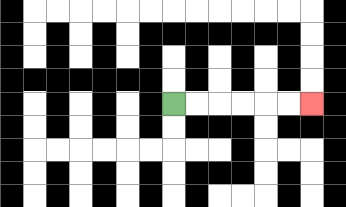{'start': '[7, 4]', 'end': '[13, 4]', 'path_directions': 'R,R,R,R,R,R', 'path_coordinates': '[[7, 4], [8, 4], [9, 4], [10, 4], [11, 4], [12, 4], [13, 4]]'}